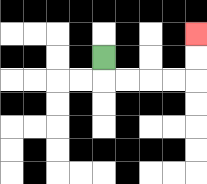{'start': '[4, 2]', 'end': '[8, 1]', 'path_directions': 'D,R,R,R,R,U,U', 'path_coordinates': '[[4, 2], [4, 3], [5, 3], [6, 3], [7, 3], [8, 3], [8, 2], [8, 1]]'}